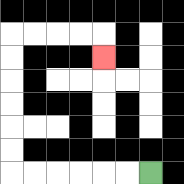{'start': '[6, 7]', 'end': '[4, 2]', 'path_directions': 'L,L,L,L,L,L,U,U,U,U,U,U,R,R,R,R,D', 'path_coordinates': '[[6, 7], [5, 7], [4, 7], [3, 7], [2, 7], [1, 7], [0, 7], [0, 6], [0, 5], [0, 4], [0, 3], [0, 2], [0, 1], [1, 1], [2, 1], [3, 1], [4, 1], [4, 2]]'}